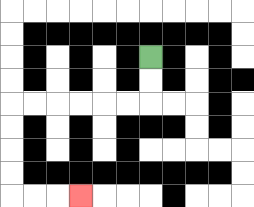{'start': '[6, 2]', 'end': '[3, 8]', 'path_directions': 'D,D,L,L,L,L,L,L,D,D,D,D,R,R,R', 'path_coordinates': '[[6, 2], [6, 3], [6, 4], [5, 4], [4, 4], [3, 4], [2, 4], [1, 4], [0, 4], [0, 5], [0, 6], [0, 7], [0, 8], [1, 8], [2, 8], [3, 8]]'}